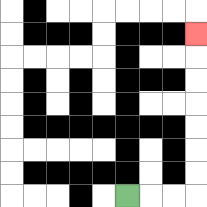{'start': '[5, 8]', 'end': '[8, 1]', 'path_directions': 'R,R,R,U,U,U,U,U,U,U', 'path_coordinates': '[[5, 8], [6, 8], [7, 8], [8, 8], [8, 7], [8, 6], [8, 5], [8, 4], [8, 3], [8, 2], [8, 1]]'}